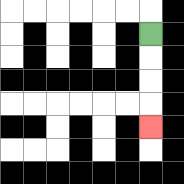{'start': '[6, 1]', 'end': '[6, 5]', 'path_directions': 'D,D,D,D', 'path_coordinates': '[[6, 1], [6, 2], [6, 3], [6, 4], [6, 5]]'}